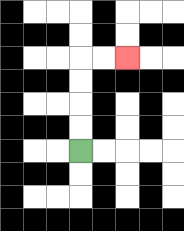{'start': '[3, 6]', 'end': '[5, 2]', 'path_directions': 'U,U,U,U,R,R', 'path_coordinates': '[[3, 6], [3, 5], [3, 4], [3, 3], [3, 2], [4, 2], [5, 2]]'}